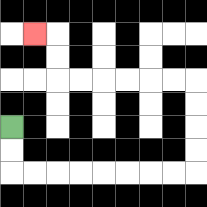{'start': '[0, 5]', 'end': '[1, 1]', 'path_directions': 'D,D,R,R,R,R,R,R,R,R,U,U,U,U,L,L,L,L,L,L,U,U,L', 'path_coordinates': '[[0, 5], [0, 6], [0, 7], [1, 7], [2, 7], [3, 7], [4, 7], [5, 7], [6, 7], [7, 7], [8, 7], [8, 6], [8, 5], [8, 4], [8, 3], [7, 3], [6, 3], [5, 3], [4, 3], [3, 3], [2, 3], [2, 2], [2, 1], [1, 1]]'}